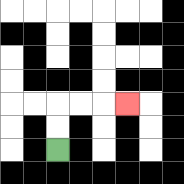{'start': '[2, 6]', 'end': '[5, 4]', 'path_directions': 'U,U,R,R,R', 'path_coordinates': '[[2, 6], [2, 5], [2, 4], [3, 4], [4, 4], [5, 4]]'}